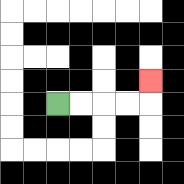{'start': '[2, 4]', 'end': '[6, 3]', 'path_directions': 'R,R,R,R,U', 'path_coordinates': '[[2, 4], [3, 4], [4, 4], [5, 4], [6, 4], [6, 3]]'}